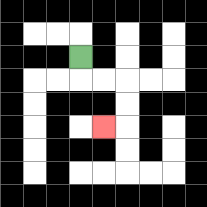{'start': '[3, 2]', 'end': '[4, 5]', 'path_directions': 'D,R,R,D,D,L', 'path_coordinates': '[[3, 2], [3, 3], [4, 3], [5, 3], [5, 4], [5, 5], [4, 5]]'}